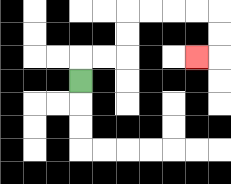{'start': '[3, 3]', 'end': '[8, 2]', 'path_directions': 'U,R,R,U,U,R,R,R,R,D,D,L', 'path_coordinates': '[[3, 3], [3, 2], [4, 2], [5, 2], [5, 1], [5, 0], [6, 0], [7, 0], [8, 0], [9, 0], [9, 1], [9, 2], [8, 2]]'}